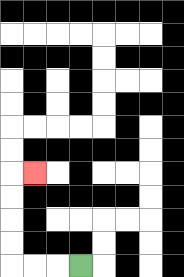{'start': '[3, 11]', 'end': '[1, 7]', 'path_directions': 'L,L,L,U,U,U,U,R', 'path_coordinates': '[[3, 11], [2, 11], [1, 11], [0, 11], [0, 10], [0, 9], [0, 8], [0, 7], [1, 7]]'}